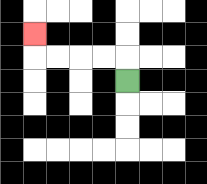{'start': '[5, 3]', 'end': '[1, 1]', 'path_directions': 'U,L,L,L,L,U', 'path_coordinates': '[[5, 3], [5, 2], [4, 2], [3, 2], [2, 2], [1, 2], [1, 1]]'}